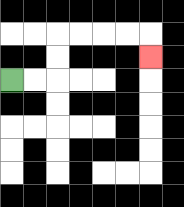{'start': '[0, 3]', 'end': '[6, 2]', 'path_directions': 'R,R,U,U,R,R,R,R,D', 'path_coordinates': '[[0, 3], [1, 3], [2, 3], [2, 2], [2, 1], [3, 1], [4, 1], [5, 1], [6, 1], [6, 2]]'}